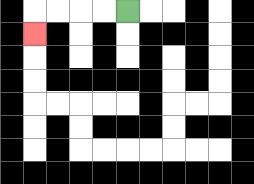{'start': '[5, 0]', 'end': '[1, 1]', 'path_directions': 'L,L,L,L,D', 'path_coordinates': '[[5, 0], [4, 0], [3, 0], [2, 0], [1, 0], [1, 1]]'}